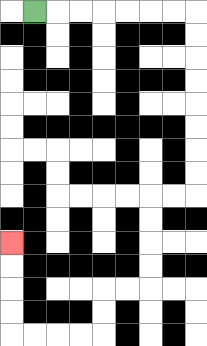{'start': '[1, 0]', 'end': '[0, 10]', 'path_directions': 'R,R,R,R,R,R,R,D,D,D,D,D,D,D,D,L,L,D,D,D,D,L,L,D,D,L,L,L,L,U,U,U,U', 'path_coordinates': '[[1, 0], [2, 0], [3, 0], [4, 0], [5, 0], [6, 0], [7, 0], [8, 0], [8, 1], [8, 2], [8, 3], [8, 4], [8, 5], [8, 6], [8, 7], [8, 8], [7, 8], [6, 8], [6, 9], [6, 10], [6, 11], [6, 12], [5, 12], [4, 12], [4, 13], [4, 14], [3, 14], [2, 14], [1, 14], [0, 14], [0, 13], [0, 12], [0, 11], [0, 10]]'}